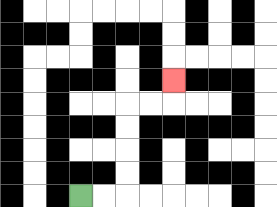{'start': '[3, 8]', 'end': '[7, 3]', 'path_directions': 'R,R,U,U,U,U,R,R,U', 'path_coordinates': '[[3, 8], [4, 8], [5, 8], [5, 7], [5, 6], [5, 5], [5, 4], [6, 4], [7, 4], [7, 3]]'}